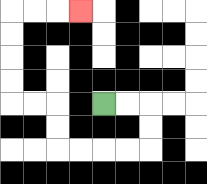{'start': '[4, 4]', 'end': '[3, 0]', 'path_directions': 'R,R,D,D,L,L,L,L,U,U,L,L,U,U,U,U,R,R,R', 'path_coordinates': '[[4, 4], [5, 4], [6, 4], [6, 5], [6, 6], [5, 6], [4, 6], [3, 6], [2, 6], [2, 5], [2, 4], [1, 4], [0, 4], [0, 3], [0, 2], [0, 1], [0, 0], [1, 0], [2, 0], [3, 0]]'}